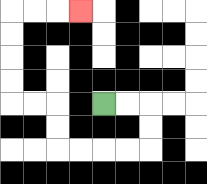{'start': '[4, 4]', 'end': '[3, 0]', 'path_directions': 'R,R,D,D,L,L,L,L,U,U,L,L,U,U,U,U,R,R,R', 'path_coordinates': '[[4, 4], [5, 4], [6, 4], [6, 5], [6, 6], [5, 6], [4, 6], [3, 6], [2, 6], [2, 5], [2, 4], [1, 4], [0, 4], [0, 3], [0, 2], [0, 1], [0, 0], [1, 0], [2, 0], [3, 0]]'}